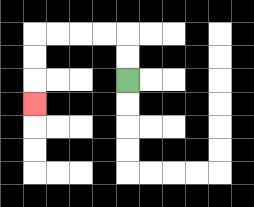{'start': '[5, 3]', 'end': '[1, 4]', 'path_directions': 'U,U,L,L,L,L,D,D,D', 'path_coordinates': '[[5, 3], [5, 2], [5, 1], [4, 1], [3, 1], [2, 1], [1, 1], [1, 2], [1, 3], [1, 4]]'}